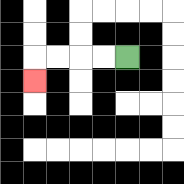{'start': '[5, 2]', 'end': '[1, 3]', 'path_directions': 'L,L,L,L,D', 'path_coordinates': '[[5, 2], [4, 2], [3, 2], [2, 2], [1, 2], [1, 3]]'}